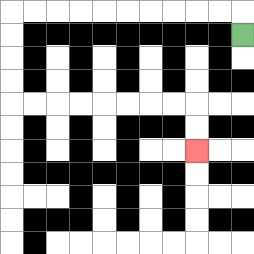{'start': '[10, 1]', 'end': '[8, 6]', 'path_directions': 'U,L,L,L,L,L,L,L,L,L,L,D,D,D,D,R,R,R,R,R,R,R,R,D,D', 'path_coordinates': '[[10, 1], [10, 0], [9, 0], [8, 0], [7, 0], [6, 0], [5, 0], [4, 0], [3, 0], [2, 0], [1, 0], [0, 0], [0, 1], [0, 2], [0, 3], [0, 4], [1, 4], [2, 4], [3, 4], [4, 4], [5, 4], [6, 4], [7, 4], [8, 4], [8, 5], [8, 6]]'}